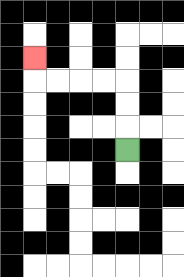{'start': '[5, 6]', 'end': '[1, 2]', 'path_directions': 'U,U,U,L,L,L,L,U', 'path_coordinates': '[[5, 6], [5, 5], [5, 4], [5, 3], [4, 3], [3, 3], [2, 3], [1, 3], [1, 2]]'}